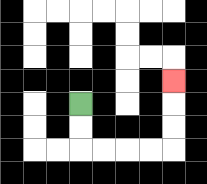{'start': '[3, 4]', 'end': '[7, 3]', 'path_directions': 'D,D,R,R,R,R,U,U,U', 'path_coordinates': '[[3, 4], [3, 5], [3, 6], [4, 6], [5, 6], [6, 6], [7, 6], [7, 5], [7, 4], [7, 3]]'}